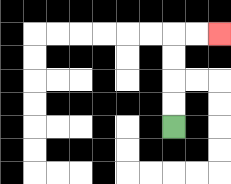{'start': '[7, 5]', 'end': '[9, 1]', 'path_directions': 'U,U,U,U,R,R', 'path_coordinates': '[[7, 5], [7, 4], [7, 3], [7, 2], [7, 1], [8, 1], [9, 1]]'}